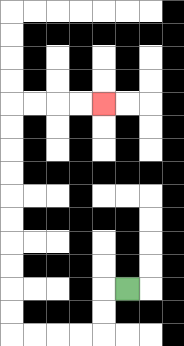{'start': '[5, 12]', 'end': '[4, 4]', 'path_directions': 'L,D,D,L,L,L,L,U,U,U,U,U,U,U,U,U,U,R,R,R,R', 'path_coordinates': '[[5, 12], [4, 12], [4, 13], [4, 14], [3, 14], [2, 14], [1, 14], [0, 14], [0, 13], [0, 12], [0, 11], [0, 10], [0, 9], [0, 8], [0, 7], [0, 6], [0, 5], [0, 4], [1, 4], [2, 4], [3, 4], [4, 4]]'}